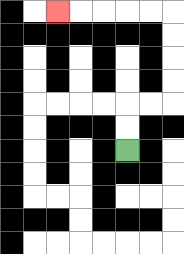{'start': '[5, 6]', 'end': '[2, 0]', 'path_directions': 'U,U,R,R,U,U,U,U,L,L,L,L,L', 'path_coordinates': '[[5, 6], [5, 5], [5, 4], [6, 4], [7, 4], [7, 3], [7, 2], [7, 1], [7, 0], [6, 0], [5, 0], [4, 0], [3, 0], [2, 0]]'}